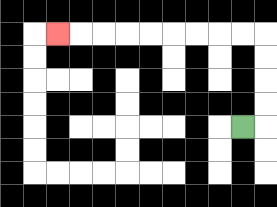{'start': '[10, 5]', 'end': '[2, 1]', 'path_directions': 'R,U,U,U,U,L,L,L,L,L,L,L,L,L', 'path_coordinates': '[[10, 5], [11, 5], [11, 4], [11, 3], [11, 2], [11, 1], [10, 1], [9, 1], [8, 1], [7, 1], [6, 1], [5, 1], [4, 1], [3, 1], [2, 1]]'}